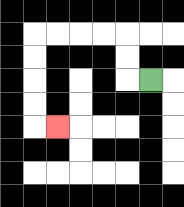{'start': '[6, 3]', 'end': '[2, 5]', 'path_directions': 'L,U,U,L,L,L,L,D,D,D,D,R', 'path_coordinates': '[[6, 3], [5, 3], [5, 2], [5, 1], [4, 1], [3, 1], [2, 1], [1, 1], [1, 2], [1, 3], [1, 4], [1, 5], [2, 5]]'}